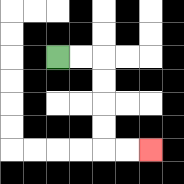{'start': '[2, 2]', 'end': '[6, 6]', 'path_directions': 'R,R,D,D,D,D,R,R', 'path_coordinates': '[[2, 2], [3, 2], [4, 2], [4, 3], [4, 4], [4, 5], [4, 6], [5, 6], [6, 6]]'}